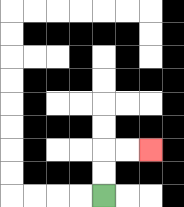{'start': '[4, 8]', 'end': '[6, 6]', 'path_directions': 'U,U,R,R', 'path_coordinates': '[[4, 8], [4, 7], [4, 6], [5, 6], [6, 6]]'}